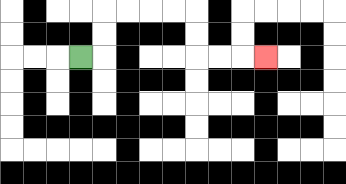{'start': '[3, 2]', 'end': '[11, 2]', 'path_directions': 'R,U,U,R,R,R,R,D,D,R,R,R', 'path_coordinates': '[[3, 2], [4, 2], [4, 1], [4, 0], [5, 0], [6, 0], [7, 0], [8, 0], [8, 1], [8, 2], [9, 2], [10, 2], [11, 2]]'}